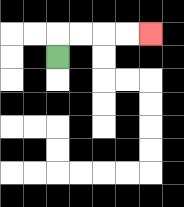{'start': '[2, 2]', 'end': '[6, 1]', 'path_directions': 'U,R,R,R,R', 'path_coordinates': '[[2, 2], [2, 1], [3, 1], [4, 1], [5, 1], [6, 1]]'}